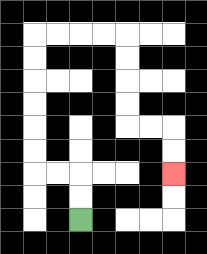{'start': '[3, 9]', 'end': '[7, 7]', 'path_directions': 'U,U,L,L,U,U,U,U,U,U,R,R,R,R,D,D,D,D,R,R,D,D', 'path_coordinates': '[[3, 9], [3, 8], [3, 7], [2, 7], [1, 7], [1, 6], [1, 5], [1, 4], [1, 3], [1, 2], [1, 1], [2, 1], [3, 1], [4, 1], [5, 1], [5, 2], [5, 3], [5, 4], [5, 5], [6, 5], [7, 5], [7, 6], [7, 7]]'}